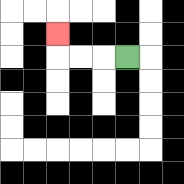{'start': '[5, 2]', 'end': '[2, 1]', 'path_directions': 'L,L,L,U', 'path_coordinates': '[[5, 2], [4, 2], [3, 2], [2, 2], [2, 1]]'}